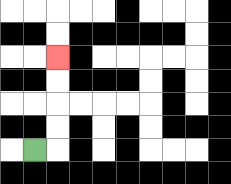{'start': '[1, 6]', 'end': '[2, 2]', 'path_directions': 'R,U,U,U,U', 'path_coordinates': '[[1, 6], [2, 6], [2, 5], [2, 4], [2, 3], [2, 2]]'}